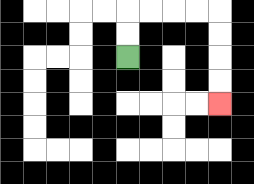{'start': '[5, 2]', 'end': '[9, 4]', 'path_directions': 'U,U,R,R,R,R,D,D,D,D', 'path_coordinates': '[[5, 2], [5, 1], [5, 0], [6, 0], [7, 0], [8, 0], [9, 0], [9, 1], [9, 2], [9, 3], [9, 4]]'}